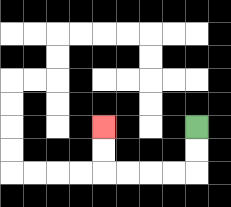{'start': '[8, 5]', 'end': '[4, 5]', 'path_directions': 'D,D,L,L,L,L,U,U', 'path_coordinates': '[[8, 5], [8, 6], [8, 7], [7, 7], [6, 7], [5, 7], [4, 7], [4, 6], [4, 5]]'}